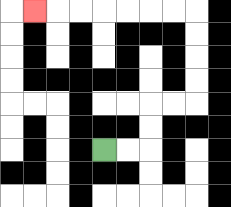{'start': '[4, 6]', 'end': '[1, 0]', 'path_directions': 'R,R,U,U,R,R,U,U,U,U,L,L,L,L,L,L,L', 'path_coordinates': '[[4, 6], [5, 6], [6, 6], [6, 5], [6, 4], [7, 4], [8, 4], [8, 3], [8, 2], [8, 1], [8, 0], [7, 0], [6, 0], [5, 0], [4, 0], [3, 0], [2, 0], [1, 0]]'}